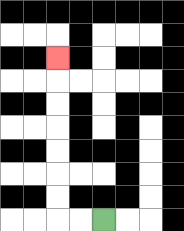{'start': '[4, 9]', 'end': '[2, 2]', 'path_directions': 'L,L,U,U,U,U,U,U,U', 'path_coordinates': '[[4, 9], [3, 9], [2, 9], [2, 8], [2, 7], [2, 6], [2, 5], [2, 4], [2, 3], [2, 2]]'}